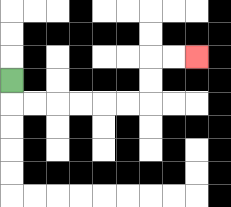{'start': '[0, 3]', 'end': '[8, 2]', 'path_directions': 'D,R,R,R,R,R,R,U,U,R,R', 'path_coordinates': '[[0, 3], [0, 4], [1, 4], [2, 4], [3, 4], [4, 4], [5, 4], [6, 4], [6, 3], [6, 2], [7, 2], [8, 2]]'}